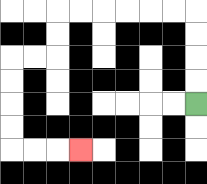{'start': '[8, 4]', 'end': '[3, 6]', 'path_directions': 'U,U,U,U,L,L,L,L,L,L,D,D,L,L,D,D,D,D,R,R,R', 'path_coordinates': '[[8, 4], [8, 3], [8, 2], [8, 1], [8, 0], [7, 0], [6, 0], [5, 0], [4, 0], [3, 0], [2, 0], [2, 1], [2, 2], [1, 2], [0, 2], [0, 3], [0, 4], [0, 5], [0, 6], [1, 6], [2, 6], [3, 6]]'}